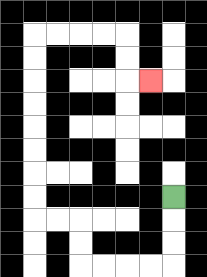{'start': '[7, 8]', 'end': '[6, 3]', 'path_directions': 'D,D,D,L,L,L,L,U,U,L,L,U,U,U,U,U,U,U,U,R,R,R,R,D,D,R', 'path_coordinates': '[[7, 8], [7, 9], [7, 10], [7, 11], [6, 11], [5, 11], [4, 11], [3, 11], [3, 10], [3, 9], [2, 9], [1, 9], [1, 8], [1, 7], [1, 6], [1, 5], [1, 4], [1, 3], [1, 2], [1, 1], [2, 1], [3, 1], [4, 1], [5, 1], [5, 2], [5, 3], [6, 3]]'}